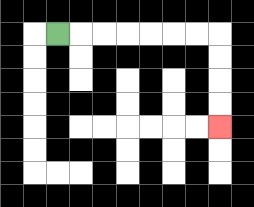{'start': '[2, 1]', 'end': '[9, 5]', 'path_directions': 'R,R,R,R,R,R,R,D,D,D,D', 'path_coordinates': '[[2, 1], [3, 1], [4, 1], [5, 1], [6, 1], [7, 1], [8, 1], [9, 1], [9, 2], [9, 3], [9, 4], [9, 5]]'}